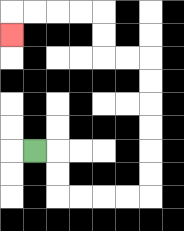{'start': '[1, 6]', 'end': '[0, 1]', 'path_directions': 'R,D,D,R,R,R,R,U,U,U,U,U,U,L,L,U,U,L,L,L,L,D', 'path_coordinates': '[[1, 6], [2, 6], [2, 7], [2, 8], [3, 8], [4, 8], [5, 8], [6, 8], [6, 7], [6, 6], [6, 5], [6, 4], [6, 3], [6, 2], [5, 2], [4, 2], [4, 1], [4, 0], [3, 0], [2, 0], [1, 0], [0, 0], [0, 1]]'}